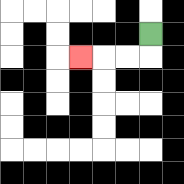{'start': '[6, 1]', 'end': '[3, 2]', 'path_directions': 'D,L,L,L', 'path_coordinates': '[[6, 1], [6, 2], [5, 2], [4, 2], [3, 2]]'}